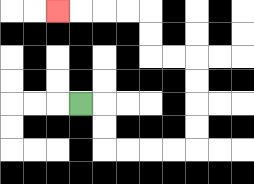{'start': '[3, 4]', 'end': '[2, 0]', 'path_directions': 'R,D,D,R,R,R,R,U,U,U,U,L,L,U,U,L,L,L,L', 'path_coordinates': '[[3, 4], [4, 4], [4, 5], [4, 6], [5, 6], [6, 6], [7, 6], [8, 6], [8, 5], [8, 4], [8, 3], [8, 2], [7, 2], [6, 2], [6, 1], [6, 0], [5, 0], [4, 0], [3, 0], [2, 0]]'}